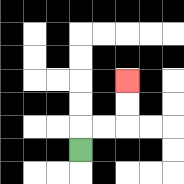{'start': '[3, 6]', 'end': '[5, 3]', 'path_directions': 'U,R,R,U,U', 'path_coordinates': '[[3, 6], [3, 5], [4, 5], [5, 5], [5, 4], [5, 3]]'}